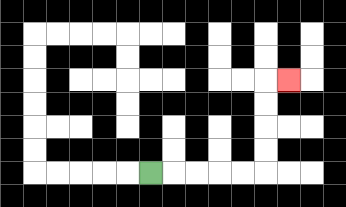{'start': '[6, 7]', 'end': '[12, 3]', 'path_directions': 'R,R,R,R,R,U,U,U,U,R', 'path_coordinates': '[[6, 7], [7, 7], [8, 7], [9, 7], [10, 7], [11, 7], [11, 6], [11, 5], [11, 4], [11, 3], [12, 3]]'}